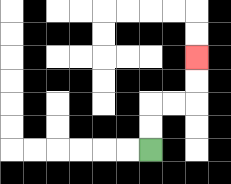{'start': '[6, 6]', 'end': '[8, 2]', 'path_directions': 'U,U,R,R,U,U', 'path_coordinates': '[[6, 6], [6, 5], [6, 4], [7, 4], [8, 4], [8, 3], [8, 2]]'}